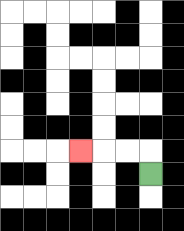{'start': '[6, 7]', 'end': '[3, 6]', 'path_directions': 'U,L,L,L', 'path_coordinates': '[[6, 7], [6, 6], [5, 6], [4, 6], [3, 6]]'}